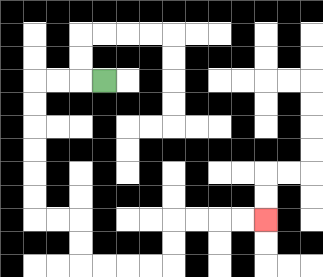{'start': '[4, 3]', 'end': '[11, 9]', 'path_directions': 'L,L,L,D,D,D,D,D,D,R,R,D,D,R,R,R,R,U,U,R,R,R,R', 'path_coordinates': '[[4, 3], [3, 3], [2, 3], [1, 3], [1, 4], [1, 5], [1, 6], [1, 7], [1, 8], [1, 9], [2, 9], [3, 9], [3, 10], [3, 11], [4, 11], [5, 11], [6, 11], [7, 11], [7, 10], [7, 9], [8, 9], [9, 9], [10, 9], [11, 9]]'}